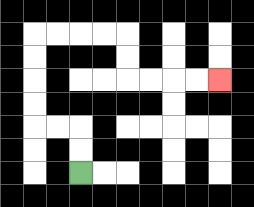{'start': '[3, 7]', 'end': '[9, 3]', 'path_directions': 'U,U,L,L,U,U,U,U,R,R,R,R,D,D,R,R,R,R', 'path_coordinates': '[[3, 7], [3, 6], [3, 5], [2, 5], [1, 5], [1, 4], [1, 3], [1, 2], [1, 1], [2, 1], [3, 1], [4, 1], [5, 1], [5, 2], [5, 3], [6, 3], [7, 3], [8, 3], [9, 3]]'}